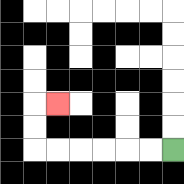{'start': '[7, 6]', 'end': '[2, 4]', 'path_directions': 'L,L,L,L,L,L,U,U,R', 'path_coordinates': '[[7, 6], [6, 6], [5, 6], [4, 6], [3, 6], [2, 6], [1, 6], [1, 5], [1, 4], [2, 4]]'}